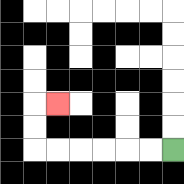{'start': '[7, 6]', 'end': '[2, 4]', 'path_directions': 'L,L,L,L,L,L,U,U,R', 'path_coordinates': '[[7, 6], [6, 6], [5, 6], [4, 6], [3, 6], [2, 6], [1, 6], [1, 5], [1, 4], [2, 4]]'}